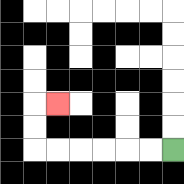{'start': '[7, 6]', 'end': '[2, 4]', 'path_directions': 'L,L,L,L,L,L,U,U,R', 'path_coordinates': '[[7, 6], [6, 6], [5, 6], [4, 6], [3, 6], [2, 6], [1, 6], [1, 5], [1, 4], [2, 4]]'}